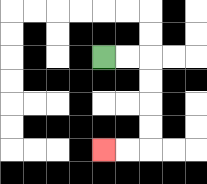{'start': '[4, 2]', 'end': '[4, 6]', 'path_directions': 'R,R,D,D,D,D,L,L', 'path_coordinates': '[[4, 2], [5, 2], [6, 2], [6, 3], [6, 4], [6, 5], [6, 6], [5, 6], [4, 6]]'}